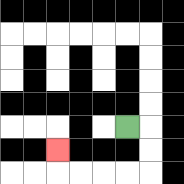{'start': '[5, 5]', 'end': '[2, 6]', 'path_directions': 'R,D,D,L,L,L,L,U', 'path_coordinates': '[[5, 5], [6, 5], [6, 6], [6, 7], [5, 7], [4, 7], [3, 7], [2, 7], [2, 6]]'}